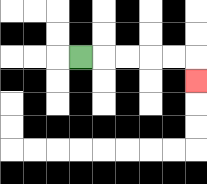{'start': '[3, 2]', 'end': '[8, 3]', 'path_directions': 'R,R,R,R,R,D', 'path_coordinates': '[[3, 2], [4, 2], [5, 2], [6, 2], [7, 2], [8, 2], [8, 3]]'}